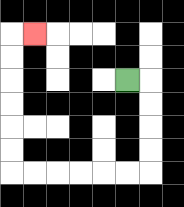{'start': '[5, 3]', 'end': '[1, 1]', 'path_directions': 'R,D,D,D,D,L,L,L,L,L,L,U,U,U,U,U,U,R', 'path_coordinates': '[[5, 3], [6, 3], [6, 4], [6, 5], [6, 6], [6, 7], [5, 7], [4, 7], [3, 7], [2, 7], [1, 7], [0, 7], [0, 6], [0, 5], [0, 4], [0, 3], [0, 2], [0, 1], [1, 1]]'}